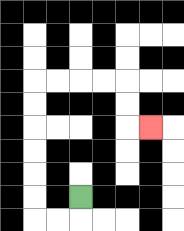{'start': '[3, 8]', 'end': '[6, 5]', 'path_directions': 'D,L,L,U,U,U,U,U,U,R,R,R,R,D,D,R', 'path_coordinates': '[[3, 8], [3, 9], [2, 9], [1, 9], [1, 8], [1, 7], [1, 6], [1, 5], [1, 4], [1, 3], [2, 3], [3, 3], [4, 3], [5, 3], [5, 4], [5, 5], [6, 5]]'}